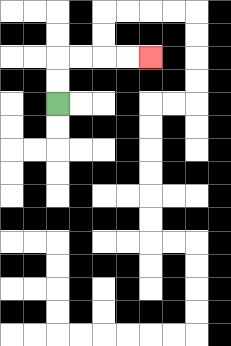{'start': '[2, 4]', 'end': '[6, 2]', 'path_directions': 'U,U,R,R,R,R', 'path_coordinates': '[[2, 4], [2, 3], [2, 2], [3, 2], [4, 2], [5, 2], [6, 2]]'}